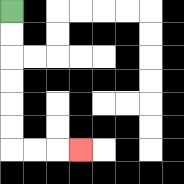{'start': '[0, 0]', 'end': '[3, 6]', 'path_directions': 'D,D,D,D,D,D,R,R,R', 'path_coordinates': '[[0, 0], [0, 1], [0, 2], [0, 3], [0, 4], [0, 5], [0, 6], [1, 6], [2, 6], [3, 6]]'}